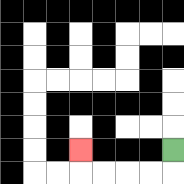{'start': '[7, 6]', 'end': '[3, 6]', 'path_directions': 'D,L,L,L,L,U', 'path_coordinates': '[[7, 6], [7, 7], [6, 7], [5, 7], [4, 7], [3, 7], [3, 6]]'}